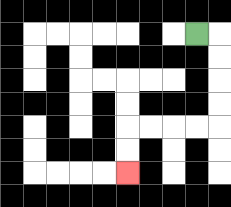{'start': '[8, 1]', 'end': '[5, 7]', 'path_directions': 'R,D,D,D,D,L,L,L,L,D,D', 'path_coordinates': '[[8, 1], [9, 1], [9, 2], [9, 3], [9, 4], [9, 5], [8, 5], [7, 5], [6, 5], [5, 5], [5, 6], [5, 7]]'}